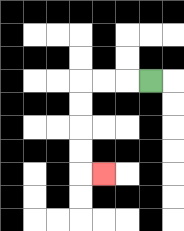{'start': '[6, 3]', 'end': '[4, 7]', 'path_directions': 'L,L,L,D,D,D,D,R', 'path_coordinates': '[[6, 3], [5, 3], [4, 3], [3, 3], [3, 4], [3, 5], [3, 6], [3, 7], [4, 7]]'}